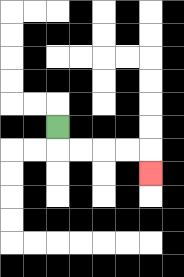{'start': '[2, 5]', 'end': '[6, 7]', 'path_directions': 'D,R,R,R,R,D', 'path_coordinates': '[[2, 5], [2, 6], [3, 6], [4, 6], [5, 6], [6, 6], [6, 7]]'}